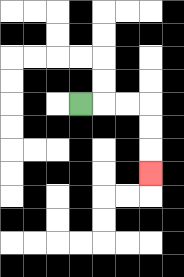{'start': '[3, 4]', 'end': '[6, 7]', 'path_directions': 'R,R,R,D,D,D', 'path_coordinates': '[[3, 4], [4, 4], [5, 4], [6, 4], [6, 5], [6, 6], [6, 7]]'}